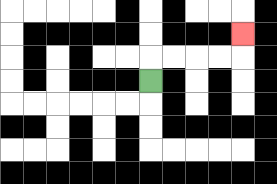{'start': '[6, 3]', 'end': '[10, 1]', 'path_directions': 'U,R,R,R,R,U', 'path_coordinates': '[[6, 3], [6, 2], [7, 2], [8, 2], [9, 2], [10, 2], [10, 1]]'}